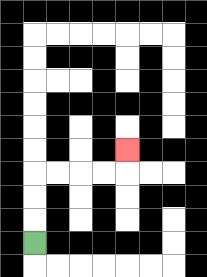{'start': '[1, 10]', 'end': '[5, 6]', 'path_directions': 'U,U,U,R,R,R,R,U', 'path_coordinates': '[[1, 10], [1, 9], [1, 8], [1, 7], [2, 7], [3, 7], [4, 7], [5, 7], [5, 6]]'}